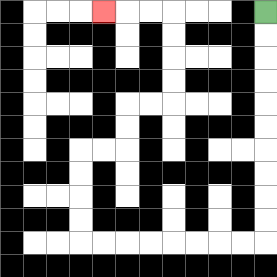{'start': '[11, 0]', 'end': '[4, 0]', 'path_directions': 'D,D,D,D,D,D,D,D,D,D,L,L,L,L,L,L,L,L,U,U,U,U,R,R,U,U,R,R,U,U,U,U,L,L,L', 'path_coordinates': '[[11, 0], [11, 1], [11, 2], [11, 3], [11, 4], [11, 5], [11, 6], [11, 7], [11, 8], [11, 9], [11, 10], [10, 10], [9, 10], [8, 10], [7, 10], [6, 10], [5, 10], [4, 10], [3, 10], [3, 9], [3, 8], [3, 7], [3, 6], [4, 6], [5, 6], [5, 5], [5, 4], [6, 4], [7, 4], [7, 3], [7, 2], [7, 1], [7, 0], [6, 0], [5, 0], [4, 0]]'}